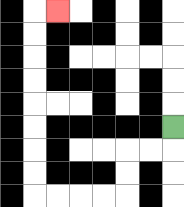{'start': '[7, 5]', 'end': '[2, 0]', 'path_directions': 'D,L,L,D,D,L,L,L,L,U,U,U,U,U,U,U,U,R', 'path_coordinates': '[[7, 5], [7, 6], [6, 6], [5, 6], [5, 7], [5, 8], [4, 8], [3, 8], [2, 8], [1, 8], [1, 7], [1, 6], [1, 5], [1, 4], [1, 3], [1, 2], [1, 1], [1, 0], [2, 0]]'}